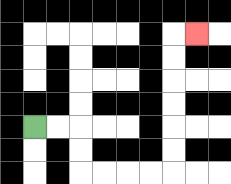{'start': '[1, 5]', 'end': '[8, 1]', 'path_directions': 'R,R,D,D,R,R,R,R,U,U,U,U,U,U,R', 'path_coordinates': '[[1, 5], [2, 5], [3, 5], [3, 6], [3, 7], [4, 7], [5, 7], [6, 7], [7, 7], [7, 6], [7, 5], [7, 4], [7, 3], [7, 2], [7, 1], [8, 1]]'}